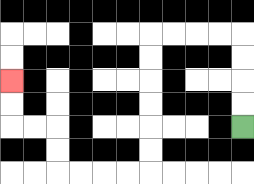{'start': '[10, 5]', 'end': '[0, 3]', 'path_directions': 'U,U,U,U,L,L,L,L,D,D,D,D,D,D,L,L,L,L,U,U,L,L,U,U', 'path_coordinates': '[[10, 5], [10, 4], [10, 3], [10, 2], [10, 1], [9, 1], [8, 1], [7, 1], [6, 1], [6, 2], [6, 3], [6, 4], [6, 5], [6, 6], [6, 7], [5, 7], [4, 7], [3, 7], [2, 7], [2, 6], [2, 5], [1, 5], [0, 5], [0, 4], [0, 3]]'}